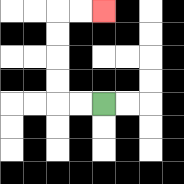{'start': '[4, 4]', 'end': '[4, 0]', 'path_directions': 'L,L,U,U,U,U,R,R', 'path_coordinates': '[[4, 4], [3, 4], [2, 4], [2, 3], [2, 2], [2, 1], [2, 0], [3, 0], [4, 0]]'}